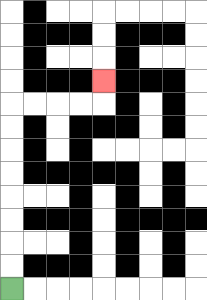{'start': '[0, 12]', 'end': '[4, 3]', 'path_directions': 'U,U,U,U,U,U,U,U,R,R,R,R,U', 'path_coordinates': '[[0, 12], [0, 11], [0, 10], [0, 9], [0, 8], [0, 7], [0, 6], [0, 5], [0, 4], [1, 4], [2, 4], [3, 4], [4, 4], [4, 3]]'}